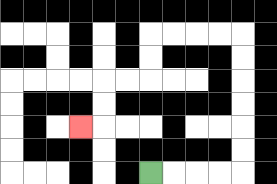{'start': '[6, 7]', 'end': '[3, 5]', 'path_directions': 'R,R,R,R,U,U,U,U,U,U,L,L,L,L,D,D,L,L,D,D,L', 'path_coordinates': '[[6, 7], [7, 7], [8, 7], [9, 7], [10, 7], [10, 6], [10, 5], [10, 4], [10, 3], [10, 2], [10, 1], [9, 1], [8, 1], [7, 1], [6, 1], [6, 2], [6, 3], [5, 3], [4, 3], [4, 4], [4, 5], [3, 5]]'}